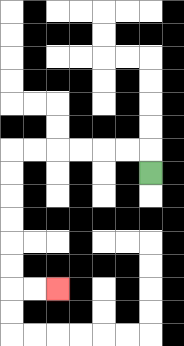{'start': '[6, 7]', 'end': '[2, 12]', 'path_directions': 'U,L,L,L,L,L,L,D,D,D,D,D,D,R,R', 'path_coordinates': '[[6, 7], [6, 6], [5, 6], [4, 6], [3, 6], [2, 6], [1, 6], [0, 6], [0, 7], [0, 8], [0, 9], [0, 10], [0, 11], [0, 12], [1, 12], [2, 12]]'}